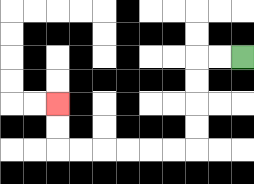{'start': '[10, 2]', 'end': '[2, 4]', 'path_directions': 'L,L,D,D,D,D,L,L,L,L,L,L,U,U', 'path_coordinates': '[[10, 2], [9, 2], [8, 2], [8, 3], [8, 4], [8, 5], [8, 6], [7, 6], [6, 6], [5, 6], [4, 6], [3, 6], [2, 6], [2, 5], [2, 4]]'}